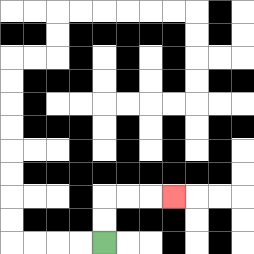{'start': '[4, 10]', 'end': '[7, 8]', 'path_directions': 'U,U,R,R,R', 'path_coordinates': '[[4, 10], [4, 9], [4, 8], [5, 8], [6, 8], [7, 8]]'}